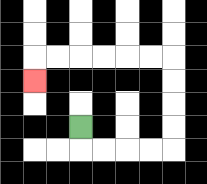{'start': '[3, 5]', 'end': '[1, 3]', 'path_directions': 'D,R,R,R,R,U,U,U,U,L,L,L,L,L,L,D', 'path_coordinates': '[[3, 5], [3, 6], [4, 6], [5, 6], [6, 6], [7, 6], [7, 5], [7, 4], [7, 3], [7, 2], [6, 2], [5, 2], [4, 2], [3, 2], [2, 2], [1, 2], [1, 3]]'}